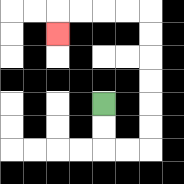{'start': '[4, 4]', 'end': '[2, 1]', 'path_directions': 'D,D,R,R,U,U,U,U,U,U,L,L,L,L,D', 'path_coordinates': '[[4, 4], [4, 5], [4, 6], [5, 6], [6, 6], [6, 5], [6, 4], [6, 3], [6, 2], [6, 1], [6, 0], [5, 0], [4, 0], [3, 0], [2, 0], [2, 1]]'}